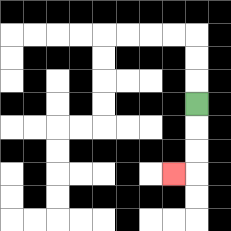{'start': '[8, 4]', 'end': '[7, 7]', 'path_directions': 'D,D,D,L', 'path_coordinates': '[[8, 4], [8, 5], [8, 6], [8, 7], [7, 7]]'}